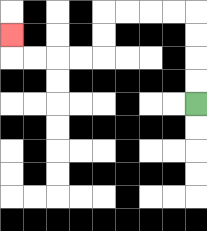{'start': '[8, 4]', 'end': '[0, 1]', 'path_directions': 'U,U,U,U,L,L,L,L,D,D,L,L,L,L,U', 'path_coordinates': '[[8, 4], [8, 3], [8, 2], [8, 1], [8, 0], [7, 0], [6, 0], [5, 0], [4, 0], [4, 1], [4, 2], [3, 2], [2, 2], [1, 2], [0, 2], [0, 1]]'}